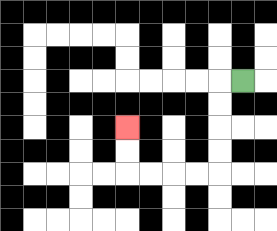{'start': '[10, 3]', 'end': '[5, 5]', 'path_directions': 'L,D,D,D,D,L,L,L,L,U,U', 'path_coordinates': '[[10, 3], [9, 3], [9, 4], [9, 5], [9, 6], [9, 7], [8, 7], [7, 7], [6, 7], [5, 7], [5, 6], [5, 5]]'}